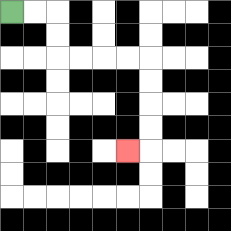{'start': '[0, 0]', 'end': '[5, 6]', 'path_directions': 'R,R,D,D,R,R,R,R,D,D,D,D,L', 'path_coordinates': '[[0, 0], [1, 0], [2, 0], [2, 1], [2, 2], [3, 2], [4, 2], [5, 2], [6, 2], [6, 3], [6, 4], [6, 5], [6, 6], [5, 6]]'}